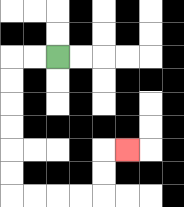{'start': '[2, 2]', 'end': '[5, 6]', 'path_directions': 'L,L,D,D,D,D,D,D,R,R,R,R,U,U,R', 'path_coordinates': '[[2, 2], [1, 2], [0, 2], [0, 3], [0, 4], [0, 5], [0, 6], [0, 7], [0, 8], [1, 8], [2, 8], [3, 8], [4, 8], [4, 7], [4, 6], [5, 6]]'}